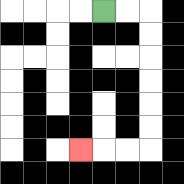{'start': '[4, 0]', 'end': '[3, 6]', 'path_directions': 'R,R,D,D,D,D,D,D,L,L,L', 'path_coordinates': '[[4, 0], [5, 0], [6, 0], [6, 1], [6, 2], [6, 3], [6, 4], [6, 5], [6, 6], [5, 6], [4, 6], [3, 6]]'}